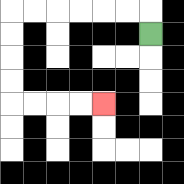{'start': '[6, 1]', 'end': '[4, 4]', 'path_directions': 'U,L,L,L,L,L,L,D,D,D,D,R,R,R,R', 'path_coordinates': '[[6, 1], [6, 0], [5, 0], [4, 0], [3, 0], [2, 0], [1, 0], [0, 0], [0, 1], [0, 2], [0, 3], [0, 4], [1, 4], [2, 4], [3, 4], [4, 4]]'}